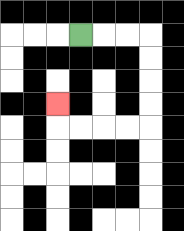{'start': '[3, 1]', 'end': '[2, 4]', 'path_directions': 'R,R,R,D,D,D,D,L,L,L,L,U', 'path_coordinates': '[[3, 1], [4, 1], [5, 1], [6, 1], [6, 2], [6, 3], [6, 4], [6, 5], [5, 5], [4, 5], [3, 5], [2, 5], [2, 4]]'}